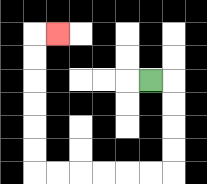{'start': '[6, 3]', 'end': '[2, 1]', 'path_directions': 'R,D,D,D,D,L,L,L,L,L,L,U,U,U,U,U,U,R', 'path_coordinates': '[[6, 3], [7, 3], [7, 4], [7, 5], [7, 6], [7, 7], [6, 7], [5, 7], [4, 7], [3, 7], [2, 7], [1, 7], [1, 6], [1, 5], [1, 4], [1, 3], [1, 2], [1, 1], [2, 1]]'}